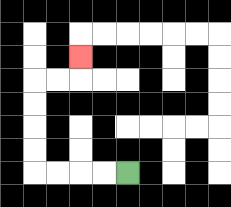{'start': '[5, 7]', 'end': '[3, 2]', 'path_directions': 'L,L,L,L,U,U,U,U,R,R,U', 'path_coordinates': '[[5, 7], [4, 7], [3, 7], [2, 7], [1, 7], [1, 6], [1, 5], [1, 4], [1, 3], [2, 3], [3, 3], [3, 2]]'}